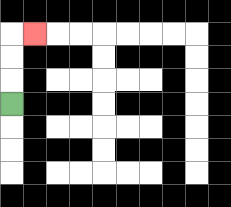{'start': '[0, 4]', 'end': '[1, 1]', 'path_directions': 'U,U,U,R', 'path_coordinates': '[[0, 4], [0, 3], [0, 2], [0, 1], [1, 1]]'}